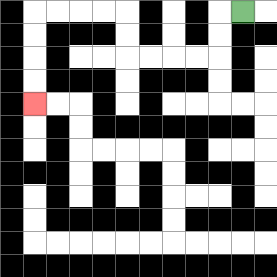{'start': '[10, 0]', 'end': '[1, 4]', 'path_directions': 'L,D,D,L,L,L,L,U,U,L,L,L,L,D,D,D,D', 'path_coordinates': '[[10, 0], [9, 0], [9, 1], [9, 2], [8, 2], [7, 2], [6, 2], [5, 2], [5, 1], [5, 0], [4, 0], [3, 0], [2, 0], [1, 0], [1, 1], [1, 2], [1, 3], [1, 4]]'}